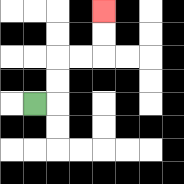{'start': '[1, 4]', 'end': '[4, 0]', 'path_directions': 'R,U,U,R,R,U,U', 'path_coordinates': '[[1, 4], [2, 4], [2, 3], [2, 2], [3, 2], [4, 2], [4, 1], [4, 0]]'}